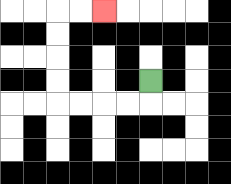{'start': '[6, 3]', 'end': '[4, 0]', 'path_directions': 'D,L,L,L,L,U,U,U,U,R,R', 'path_coordinates': '[[6, 3], [6, 4], [5, 4], [4, 4], [3, 4], [2, 4], [2, 3], [2, 2], [2, 1], [2, 0], [3, 0], [4, 0]]'}